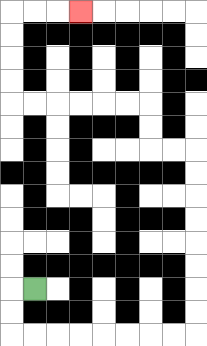{'start': '[1, 12]', 'end': '[3, 0]', 'path_directions': 'L,D,D,R,R,R,R,R,R,R,R,U,U,U,U,U,U,U,U,L,L,U,U,L,L,L,L,L,L,U,U,U,U,R,R,R', 'path_coordinates': '[[1, 12], [0, 12], [0, 13], [0, 14], [1, 14], [2, 14], [3, 14], [4, 14], [5, 14], [6, 14], [7, 14], [8, 14], [8, 13], [8, 12], [8, 11], [8, 10], [8, 9], [8, 8], [8, 7], [8, 6], [7, 6], [6, 6], [6, 5], [6, 4], [5, 4], [4, 4], [3, 4], [2, 4], [1, 4], [0, 4], [0, 3], [0, 2], [0, 1], [0, 0], [1, 0], [2, 0], [3, 0]]'}